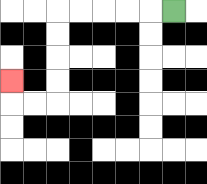{'start': '[7, 0]', 'end': '[0, 3]', 'path_directions': 'L,L,L,L,L,D,D,D,D,L,L,U', 'path_coordinates': '[[7, 0], [6, 0], [5, 0], [4, 0], [3, 0], [2, 0], [2, 1], [2, 2], [2, 3], [2, 4], [1, 4], [0, 4], [0, 3]]'}